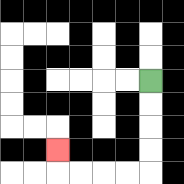{'start': '[6, 3]', 'end': '[2, 6]', 'path_directions': 'D,D,D,D,L,L,L,L,U', 'path_coordinates': '[[6, 3], [6, 4], [6, 5], [6, 6], [6, 7], [5, 7], [4, 7], [3, 7], [2, 7], [2, 6]]'}